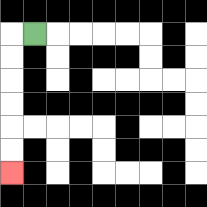{'start': '[1, 1]', 'end': '[0, 7]', 'path_directions': 'L,D,D,D,D,D,D', 'path_coordinates': '[[1, 1], [0, 1], [0, 2], [0, 3], [0, 4], [0, 5], [0, 6], [0, 7]]'}